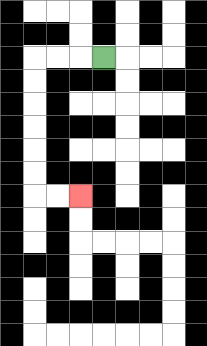{'start': '[4, 2]', 'end': '[3, 8]', 'path_directions': 'L,L,L,D,D,D,D,D,D,R,R', 'path_coordinates': '[[4, 2], [3, 2], [2, 2], [1, 2], [1, 3], [1, 4], [1, 5], [1, 6], [1, 7], [1, 8], [2, 8], [3, 8]]'}